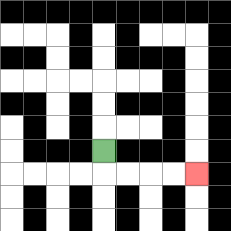{'start': '[4, 6]', 'end': '[8, 7]', 'path_directions': 'D,R,R,R,R', 'path_coordinates': '[[4, 6], [4, 7], [5, 7], [6, 7], [7, 7], [8, 7]]'}